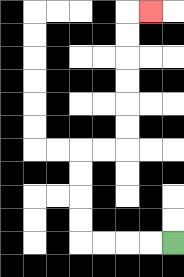{'start': '[7, 10]', 'end': '[6, 0]', 'path_directions': 'L,L,L,L,U,U,U,U,R,R,U,U,U,U,U,U,R', 'path_coordinates': '[[7, 10], [6, 10], [5, 10], [4, 10], [3, 10], [3, 9], [3, 8], [3, 7], [3, 6], [4, 6], [5, 6], [5, 5], [5, 4], [5, 3], [5, 2], [5, 1], [5, 0], [6, 0]]'}